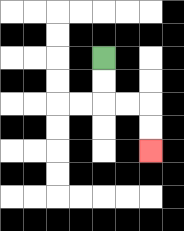{'start': '[4, 2]', 'end': '[6, 6]', 'path_directions': 'D,D,R,R,D,D', 'path_coordinates': '[[4, 2], [4, 3], [4, 4], [5, 4], [6, 4], [6, 5], [6, 6]]'}